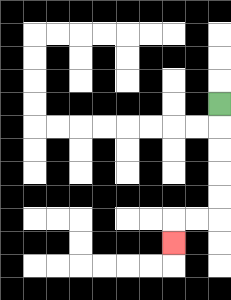{'start': '[9, 4]', 'end': '[7, 10]', 'path_directions': 'D,D,D,D,D,L,L,D', 'path_coordinates': '[[9, 4], [9, 5], [9, 6], [9, 7], [9, 8], [9, 9], [8, 9], [7, 9], [7, 10]]'}